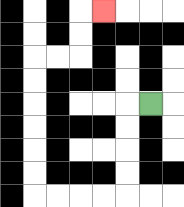{'start': '[6, 4]', 'end': '[4, 0]', 'path_directions': 'L,D,D,D,D,L,L,L,L,U,U,U,U,U,U,R,R,U,U,R', 'path_coordinates': '[[6, 4], [5, 4], [5, 5], [5, 6], [5, 7], [5, 8], [4, 8], [3, 8], [2, 8], [1, 8], [1, 7], [1, 6], [1, 5], [1, 4], [1, 3], [1, 2], [2, 2], [3, 2], [3, 1], [3, 0], [4, 0]]'}